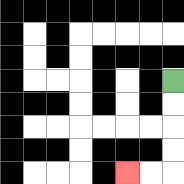{'start': '[7, 3]', 'end': '[5, 7]', 'path_directions': 'D,D,D,D,L,L', 'path_coordinates': '[[7, 3], [7, 4], [7, 5], [7, 6], [7, 7], [6, 7], [5, 7]]'}